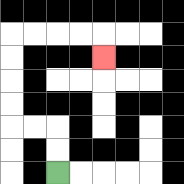{'start': '[2, 7]', 'end': '[4, 2]', 'path_directions': 'U,U,L,L,U,U,U,U,R,R,R,R,D', 'path_coordinates': '[[2, 7], [2, 6], [2, 5], [1, 5], [0, 5], [0, 4], [0, 3], [0, 2], [0, 1], [1, 1], [2, 1], [3, 1], [4, 1], [4, 2]]'}